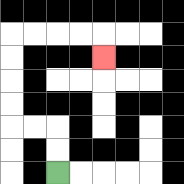{'start': '[2, 7]', 'end': '[4, 2]', 'path_directions': 'U,U,L,L,U,U,U,U,R,R,R,R,D', 'path_coordinates': '[[2, 7], [2, 6], [2, 5], [1, 5], [0, 5], [0, 4], [0, 3], [0, 2], [0, 1], [1, 1], [2, 1], [3, 1], [4, 1], [4, 2]]'}